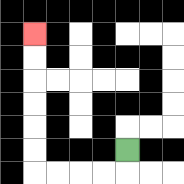{'start': '[5, 6]', 'end': '[1, 1]', 'path_directions': 'D,L,L,L,L,U,U,U,U,U,U', 'path_coordinates': '[[5, 6], [5, 7], [4, 7], [3, 7], [2, 7], [1, 7], [1, 6], [1, 5], [1, 4], [1, 3], [1, 2], [1, 1]]'}